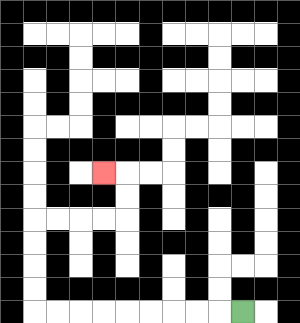{'start': '[10, 13]', 'end': '[4, 7]', 'path_directions': 'L,L,L,L,L,L,L,L,L,U,U,U,U,R,R,R,R,U,U,L', 'path_coordinates': '[[10, 13], [9, 13], [8, 13], [7, 13], [6, 13], [5, 13], [4, 13], [3, 13], [2, 13], [1, 13], [1, 12], [1, 11], [1, 10], [1, 9], [2, 9], [3, 9], [4, 9], [5, 9], [5, 8], [5, 7], [4, 7]]'}